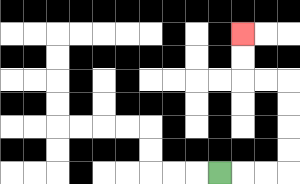{'start': '[9, 7]', 'end': '[10, 1]', 'path_directions': 'R,R,R,U,U,U,U,L,L,U,U', 'path_coordinates': '[[9, 7], [10, 7], [11, 7], [12, 7], [12, 6], [12, 5], [12, 4], [12, 3], [11, 3], [10, 3], [10, 2], [10, 1]]'}